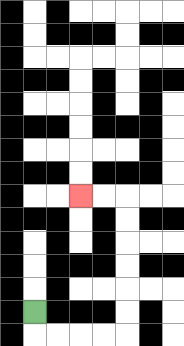{'start': '[1, 13]', 'end': '[3, 8]', 'path_directions': 'D,R,R,R,R,U,U,U,U,U,U,L,L', 'path_coordinates': '[[1, 13], [1, 14], [2, 14], [3, 14], [4, 14], [5, 14], [5, 13], [5, 12], [5, 11], [5, 10], [5, 9], [5, 8], [4, 8], [3, 8]]'}